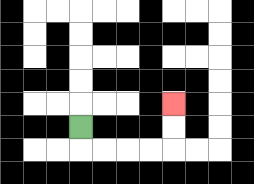{'start': '[3, 5]', 'end': '[7, 4]', 'path_directions': 'D,R,R,R,R,U,U', 'path_coordinates': '[[3, 5], [3, 6], [4, 6], [5, 6], [6, 6], [7, 6], [7, 5], [7, 4]]'}